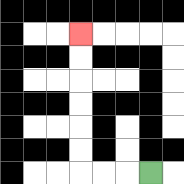{'start': '[6, 7]', 'end': '[3, 1]', 'path_directions': 'L,L,L,U,U,U,U,U,U', 'path_coordinates': '[[6, 7], [5, 7], [4, 7], [3, 7], [3, 6], [3, 5], [3, 4], [3, 3], [3, 2], [3, 1]]'}